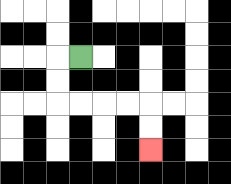{'start': '[3, 2]', 'end': '[6, 6]', 'path_directions': 'L,D,D,R,R,R,R,D,D', 'path_coordinates': '[[3, 2], [2, 2], [2, 3], [2, 4], [3, 4], [4, 4], [5, 4], [6, 4], [6, 5], [6, 6]]'}